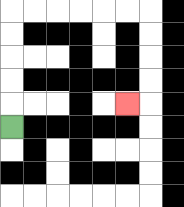{'start': '[0, 5]', 'end': '[5, 4]', 'path_directions': 'U,U,U,U,U,R,R,R,R,R,R,D,D,D,D,L', 'path_coordinates': '[[0, 5], [0, 4], [0, 3], [0, 2], [0, 1], [0, 0], [1, 0], [2, 0], [3, 0], [4, 0], [5, 0], [6, 0], [6, 1], [6, 2], [6, 3], [6, 4], [5, 4]]'}